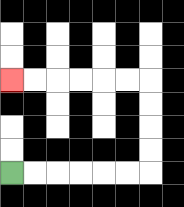{'start': '[0, 7]', 'end': '[0, 3]', 'path_directions': 'R,R,R,R,R,R,U,U,U,U,L,L,L,L,L,L', 'path_coordinates': '[[0, 7], [1, 7], [2, 7], [3, 7], [4, 7], [5, 7], [6, 7], [6, 6], [6, 5], [6, 4], [6, 3], [5, 3], [4, 3], [3, 3], [2, 3], [1, 3], [0, 3]]'}